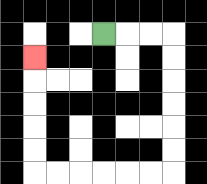{'start': '[4, 1]', 'end': '[1, 2]', 'path_directions': 'R,R,R,D,D,D,D,D,D,L,L,L,L,L,L,U,U,U,U,U', 'path_coordinates': '[[4, 1], [5, 1], [6, 1], [7, 1], [7, 2], [7, 3], [7, 4], [7, 5], [7, 6], [7, 7], [6, 7], [5, 7], [4, 7], [3, 7], [2, 7], [1, 7], [1, 6], [1, 5], [1, 4], [1, 3], [1, 2]]'}